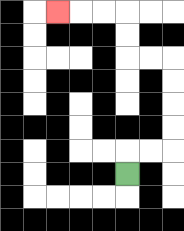{'start': '[5, 7]', 'end': '[2, 0]', 'path_directions': 'U,R,R,U,U,U,U,L,L,U,U,L,L,L', 'path_coordinates': '[[5, 7], [5, 6], [6, 6], [7, 6], [7, 5], [7, 4], [7, 3], [7, 2], [6, 2], [5, 2], [5, 1], [5, 0], [4, 0], [3, 0], [2, 0]]'}